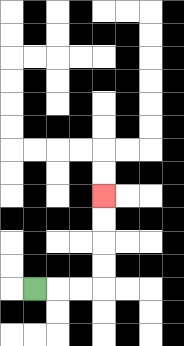{'start': '[1, 12]', 'end': '[4, 8]', 'path_directions': 'R,R,R,U,U,U,U', 'path_coordinates': '[[1, 12], [2, 12], [3, 12], [4, 12], [4, 11], [4, 10], [4, 9], [4, 8]]'}